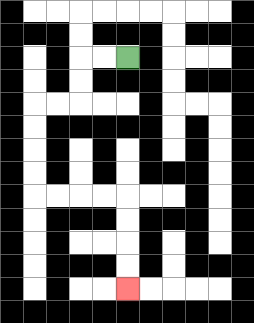{'start': '[5, 2]', 'end': '[5, 12]', 'path_directions': 'L,L,D,D,L,L,D,D,D,D,R,R,R,R,D,D,D,D', 'path_coordinates': '[[5, 2], [4, 2], [3, 2], [3, 3], [3, 4], [2, 4], [1, 4], [1, 5], [1, 6], [1, 7], [1, 8], [2, 8], [3, 8], [4, 8], [5, 8], [5, 9], [5, 10], [5, 11], [5, 12]]'}